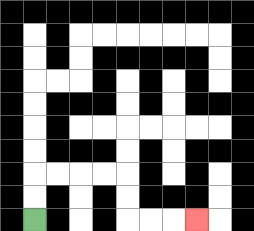{'start': '[1, 9]', 'end': '[8, 9]', 'path_directions': 'U,U,R,R,R,R,D,D,R,R,R', 'path_coordinates': '[[1, 9], [1, 8], [1, 7], [2, 7], [3, 7], [4, 7], [5, 7], [5, 8], [5, 9], [6, 9], [7, 9], [8, 9]]'}